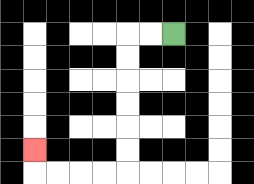{'start': '[7, 1]', 'end': '[1, 6]', 'path_directions': 'L,L,D,D,D,D,D,D,L,L,L,L,U', 'path_coordinates': '[[7, 1], [6, 1], [5, 1], [5, 2], [5, 3], [5, 4], [5, 5], [5, 6], [5, 7], [4, 7], [3, 7], [2, 7], [1, 7], [1, 6]]'}